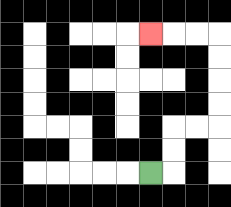{'start': '[6, 7]', 'end': '[6, 1]', 'path_directions': 'R,U,U,R,R,U,U,U,U,L,L,L', 'path_coordinates': '[[6, 7], [7, 7], [7, 6], [7, 5], [8, 5], [9, 5], [9, 4], [9, 3], [9, 2], [9, 1], [8, 1], [7, 1], [6, 1]]'}